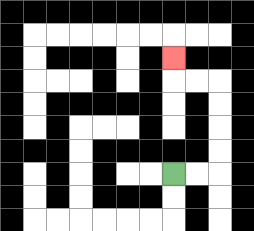{'start': '[7, 7]', 'end': '[7, 2]', 'path_directions': 'R,R,U,U,U,U,L,L,U', 'path_coordinates': '[[7, 7], [8, 7], [9, 7], [9, 6], [9, 5], [9, 4], [9, 3], [8, 3], [7, 3], [7, 2]]'}